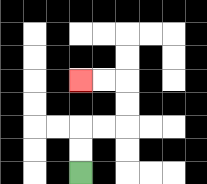{'start': '[3, 7]', 'end': '[3, 3]', 'path_directions': 'U,U,R,R,U,U,L,L', 'path_coordinates': '[[3, 7], [3, 6], [3, 5], [4, 5], [5, 5], [5, 4], [5, 3], [4, 3], [3, 3]]'}